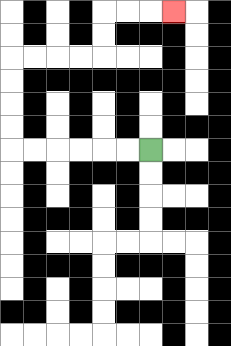{'start': '[6, 6]', 'end': '[7, 0]', 'path_directions': 'L,L,L,L,L,L,U,U,U,U,R,R,R,R,U,U,R,R,R', 'path_coordinates': '[[6, 6], [5, 6], [4, 6], [3, 6], [2, 6], [1, 6], [0, 6], [0, 5], [0, 4], [0, 3], [0, 2], [1, 2], [2, 2], [3, 2], [4, 2], [4, 1], [4, 0], [5, 0], [6, 0], [7, 0]]'}